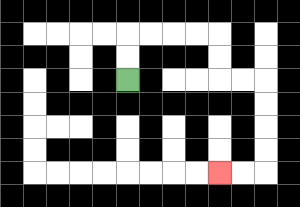{'start': '[5, 3]', 'end': '[9, 7]', 'path_directions': 'U,U,R,R,R,R,D,D,R,R,D,D,D,D,L,L', 'path_coordinates': '[[5, 3], [5, 2], [5, 1], [6, 1], [7, 1], [8, 1], [9, 1], [9, 2], [9, 3], [10, 3], [11, 3], [11, 4], [11, 5], [11, 6], [11, 7], [10, 7], [9, 7]]'}